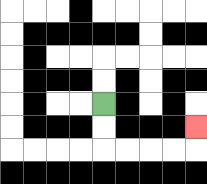{'start': '[4, 4]', 'end': '[8, 5]', 'path_directions': 'D,D,R,R,R,R,U', 'path_coordinates': '[[4, 4], [4, 5], [4, 6], [5, 6], [6, 6], [7, 6], [8, 6], [8, 5]]'}